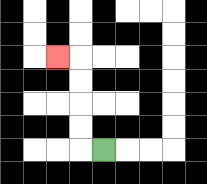{'start': '[4, 6]', 'end': '[2, 2]', 'path_directions': 'L,U,U,U,U,L', 'path_coordinates': '[[4, 6], [3, 6], [3, 5], [3, 4], [3, 3], [3, 2], [2, 2]]'}